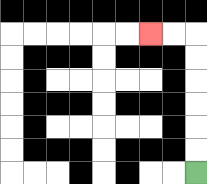{'start': '[8, 7]', 'end': '[6, 1]', 'path_directions': 'U,U,U,U,U,U,L,L', 'path_coordinates': '[[8, 7], [8, 6], [8, 5], [8, 4], [8, 3], [8, 2], [8, 1], [7, 1], [6, 1]]'}